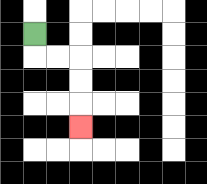{'start': '[1, 1]', 'end': '[3, 5]', 'path_directions': 'D,R,R,D,D,D', 'path_coordinates': '[[1, 1], [1, 2], [2, 2], [3, 2], [3, 3], [3, 4], [3, 5]]'}